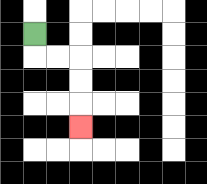{'start': '[1, 1]', 'end': '[3, 5]', 'path_directions': 'D,R,R,D,D,D', 'path_coordinates': '[[1, 1], [1, 2], [2, 2], [3, 2], [3, 3], [3, 4], [3, 5]]'}